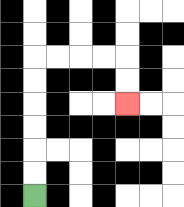{'start': '[1, 8]', 'end': '[5, 4]', 'path_directions': 'U,U,U,U,U,U,R,R,R,R,D,D', 'path_coordinates': '[[1, 8], [1, 7], [1, 6], [1, 5], [1, 4], [1, 3], [1, 2], [2, 2], [3, 2], [4, 2], [5, 2], [5, 3], [5, 4]]'}